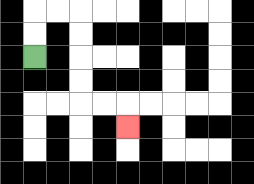{'start': '[1, 2]', 'end': '[5, 5]', 'path_directions': 'U,U,R,R,D,D,D,D,R,R,D', 'path_coordinates': '[[1, 2], [1, 1], [1, 0], [2, 0], [3, 0], [3, 1], [3, 2], [3, 3], [3, 4], [4, 4], [5, 4], [5, 5]]'}